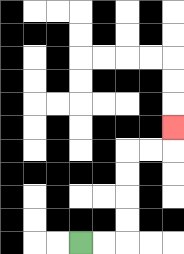{'start': '[3, 10]', 'end': '[7, 5]', 'path_directions': 'R,R,U,U,U,U,R,R,U', 'path_coordinates': '[[3, 10], [4, 10], [5, 10], [5, 9], [5, 8], [5, 7], [5, 6], [6, 6], [7, 6], [7, 5]]'}